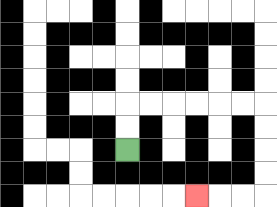{'start': '[5, 6]', 'end': '[8, 8]', 'path_directions': 'U,U,R,R,R,R,R,R,D,D,D,D,L,L,L', 'path_coordinates': '[[5, 6], [5, 5], [5, 4], [6, 4], [7, 4], [8, 4], [9, 4], [10, 4], [11, 4], [11, 5], [11, 6], [11, 7], [11, 8], [10, 8], [9, 8], [8, 8]]'}